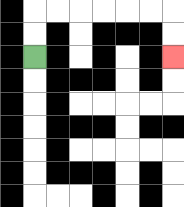{'start': '[1, 2]', 'end': '[7, 2]', 'path_directions': 'U,U,R,R,R,R,R,R,D,D', 'path_coordinates': '[[1, 2], [1, 1], [1, 0], [2, 0], [3, 0], [4, 0], [5, 0], [6, 0], [7, 0], [7, 1], [7, 2]]'}